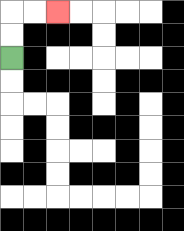{'start': '[0, 2]', 'end': '[2, 0]', 'path_directions': 'U,U,R,R', 'path_coordinates': '[[0, 2], [0, 1], [0, 0], [1, 0], [2, 0]]'}